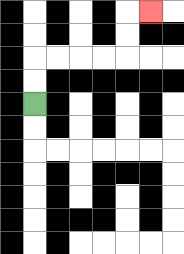{'start': '[1, 4]', 'end': '[6, 0]', 'path_directions': 'U,U,R,R,R,R,U,U,R', 'path_coordinates': '[[1, 4], [1, 3], [1, 2], [2, 2], [3, 2], [4, 2], [5, 2], [5, 1], [5, 0], [6, 0]]'}